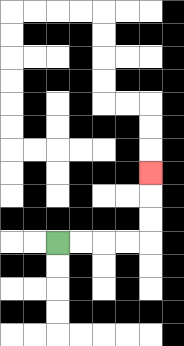{'start': '[2, 10]', 'end': '[6, 7]', 'path_directions': 'R,R,R,R,U,U,U', 'path_coordinates': '[[2, 10], [3, 10], [4, 10], [5, 10], [6, 10], [6, 9], [6, 8], [6, 7]]'}